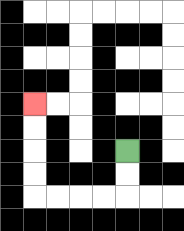{'start': '[5, 6]', 'end': '[1, 4]', 'path_directions': 'D,D,L,L,L,L,U,U,U,U', 'path_coordinates': '[[5, 6], [5, 7], [5, 8], [4, 8], [3, 8], [2, 8], [1, 8], [1, 7], [1, 6], [1, 5], [1, 4]]'}